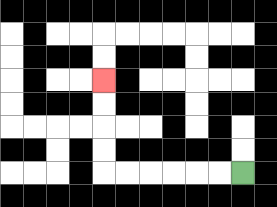{'start': '[10, 7]', 'end': '[4, 3]', 'path_directions': 'L,L,L,L,L,L,U,U,U,U', 'path_coordinates': '[[10, 7], [9, 7], [8, 7], [7, 7], [6, 7], [5, 7], [4, 7], [4, 6], [4, 5], [4, 4], [4, 3]]'}